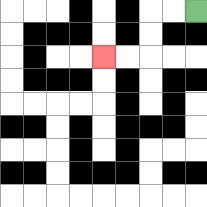{'start': '[8, 0]', 'end': '[4, 2]', 'path_directions': 'L,L,D,D,L,L', 'path_coordinates': '[[8, 0], [7, 0], [6, 0], [6, 1], [6, 2], [5, 2], [4, 2]]'}